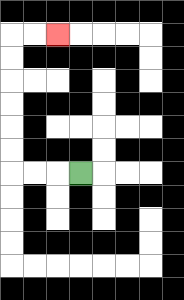{'start': '[3, 7]', 'end': '[2, 1]', 'path_directions': 'L,L,L,U,U,U,U,U,U,R,R', 'path_coordinates': '[[3, 7], [2, 7], [1, 7], [0, 7], [0, 6], [0, 5], [0, 4], [0, 3], [0, 2], [0, 1], [1, 1], [2, 1]]'}